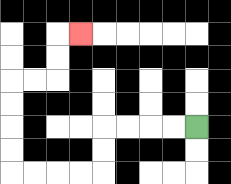{'start': '[8, 5]', 'end': '[3, 1]', 'path_directions': 'L,L,L,L,D,D,L,L,L,L,U,U,U,U,R,R,U,U,R', 'path_coordinates': '[[8, 5], [7, 5], [6, 5], [5, 5], [4, 5], [4, 6], [4, 7], [3, 7], [2, 7], [1, 7], [0, 7], [0, 6], [0, 5], [0, 4], [0, 3], [1, 3], [2, 3], [2, 2], [2, 1], [3, 1]]'}